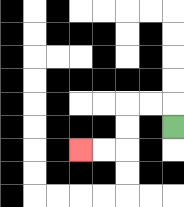{'start': '[7, 5]', 'end': '[3, 6]', 'path_directions': 'U,L,L,D,D,L,L', 'path_coordinates': '[[7, 5], [7, 4], [6, 4], [5, 4], [5, 5], [5, 6], [4, 6], [3, 6]]'}